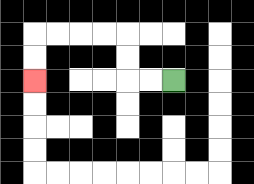{'start': '[7, 3]', 'end': '[1, 3]', 'path_directions': 'L,L,U,U,L,L,L,L,D,D', 'path_coordinates': '[[7, 3], [6, 3], [5, 3], [5, 2], [5, 1], [4, 1], [3, 1], [2, 1], [1, 1], [1, 2], [1, 3]]'}